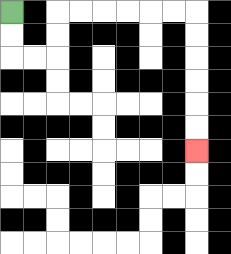{'start': '[0, 0]', 'end': '[8, 6]', 'path_directions': 'D,D,R,R,U,U,R,R,R,R,R,R,D,D,D,D,D,D', 'path_coordinates': '[[0, 0], [0, 1], [0, 2], [1, 2], [2, 2], [2, 1], [2, 0], [3, 0], [4, 0], [5, 0], [6, 0], [7, 0], [8, 0], [8, 1], [8, 2], [8, 3], [8, 4], [8, 5], [8, 6]]'}